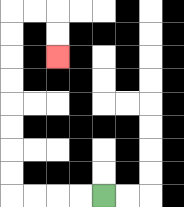{'start': '[4, 8]', 'end': '[2, 2]', 'path_directions': 'L,L,L,L,U,U,U,U,U,U,U,U,R,R,D,D', 'path_coordinates': '[[4, 8], [3, 8], [2, 8], [1, 8], [0, 8], [0, 7], [0, 6], [0, 5], [0, 4], [0, 3], [0, 2], [0, 1], [0, 0], [1, 0], [2, 0], [2, 1], [2, 2]]'}